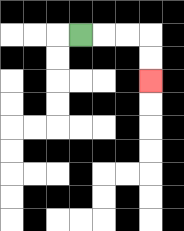{'start': '[3, 1]', 'end': '[6, 3]', 'path_directions': 'R,R,R,D,D', 'path_coordinates': '[[3, 1], [4, 1], [5, 1], [6, 1], [6, 2], [6, 3]]'}